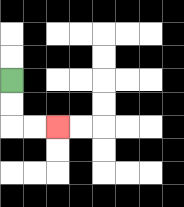{'start': '[0, 3]', 'end': '[2, 5]', 'path_directions': 'D,D,R,R', 'path_coordinates': '[[0, 3], [0, 4], [0, 5], [1, 5], [2, 5]]'}